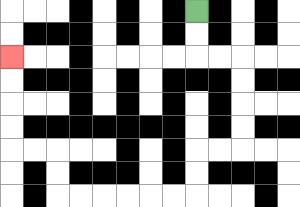{'start': '[8, 0]', 'end': '[0, 2]', 'path_directions': 'D,D,R,R,D,D,D,D,L,L,D,D,L,L,L,L,L,L,U,U,L,L,U,U,U,U', 'path_coordinates': '[[8, 0], [8, 1], [8, 2], [9, 2], [10, 2], [10, 3], [10, 4], [10, 5], [10, 6], [9, 6], [8, 6], [8, 7], [8, 8], [7, 8], [6, 8], [5, 8], [4, 8], [3, 8], [2, 8], [2, 7], [2, 6], [1, 6], [0, 6], [0, 5], [0, 4], [0, 3], [0, 2]]'}